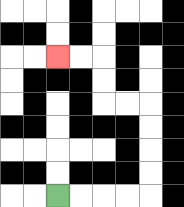{'start': '[2, 8]', 'end': '[2, 2]', 'path_directions': 'R,R,R,R,U,U,U,U,L,L,U,U,L,L', 'path_coordinates': '[[2, 8], [3, 8], [4, 8], [5, 8], [6, 8], [6, 7], [6, 6], [6, 5], [6, 4], [5, 4], [4, 4], [4, 3], [4, 2], [3, 2], [2, 2]]'}